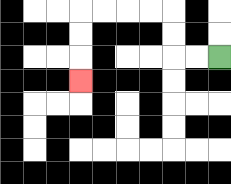{'start': '[9, 2]', 'end': '[3, 3]', 'path_directions': 'L,L,U,U,L,L,L,L,D,D,D', 'path_coordinates': '[[9, 2], [8, 2], [7, 2], [7, 1], [7, 0], [6, 0], [5, 0], [4, 0], [3, 0], [3, 1], [3, 2], [3, 3]]'}